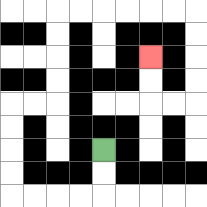{'start': '[4, 6]', 'end': '[6, 2]', 'path_directions': 'D,D,L,L,L,L,U,U,U,U,R,R,U,U,U,U,R,R,R,R,R,R,D,D,D,D,L,L,U,U', 'path_coordinates': '[[4, 6], [4, 7], [4, 8], [3, 8], [2, 8], [1, 8], [0, 8], [0, 7], [0, 6], [0, 5], [0, 4], [1, 4], [2, 4], [2, 3], [2, 2], [2, 1], [2, 0], [3, 0], [4, 0], [5, 0], [6, 0], [7, 0], [8, 0], [8, 1], [8, 2], [8, 3], [8, 4], [7, 4], [6, 4], [6, 3], [6, 2]]'}